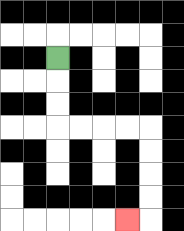{'start': '[2, 2]', 'end': '[5, 9]', 'path_directions': 'D,D,D,R,R,R,R,D,D,D,D,L', 'path_coordinates': '[[2, 2], [2, 3], [2, 4], [2, 5], [3, 5], [4, 5], [5, 5], [6, 5], [6, 6], [6, 7], [6, 8], [6, 9], [5, 9]]'}